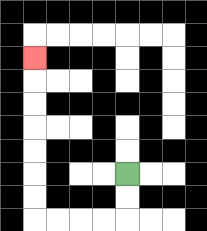{'start': '[5, 7]', 'end': '[1, 2]', 'path_directions': 'D,D,L,L,L,L,U,U,U,U,U,U,U', 'path_coordinates': '[[5, 7], [5, 8], [5, 9], [4, 9], [3, 9], [2, 9], [1, 9], [1, 8], [1, 7], [1, 6], [1, 5], [1, 4], [1, 3], [1, 2]]'}